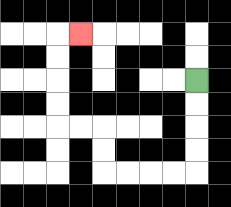{'start': '[8, 3]', 'end': '[3, 1]', 'path_directions': 'D,D,D,D,L,L,L,L,U,U,L,L,U,U,U,U,R', 'path_coordinates': '[[8, 3], [8, 4], [8, 5], [8, 6], [8, 7], [7, 7], [6, 7], [5, 7], [4, 7], [4, 6], [4, 5], [3, 5], [2, 5], [2, 4], [2, 3], [2, 2], [2, 1], [3, 1]]'}